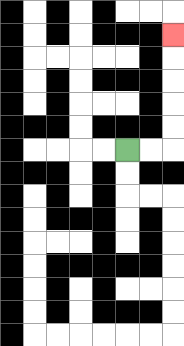{'start': '[5, 6]', 'end': '[7, 1]', 'path_directions': 'R,R,U,U,U,U,U', 'path_coordinates': '[[5, 6], [6, 6], [7, 6], [7, 5], [7, 4], [7, 3], [7, 2], [7, 1]]'}